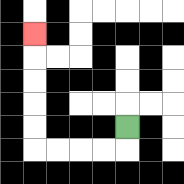{'start': '[5, 5]', 'end': '[1, 1]', 'path_directions': 'D,L,L,L,L,U,U,U,U,U', 'path_coordinates': '[[5, 5], [5, 6], [4, 6], [3, 6], [2, 6], [1, 6], [1, 5], [1, 4], [1, 3], [1, 2], [1, 1]]'}